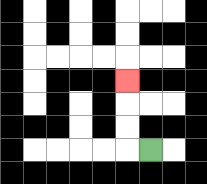{'start': '[6, 6]', 'end': '[5, 3]', 'path_directions': 'L,U,U,U', 'path_coordinates': '[[6, 6], [5, 6], [5, 5], [5, 4], [5, 3]]'}